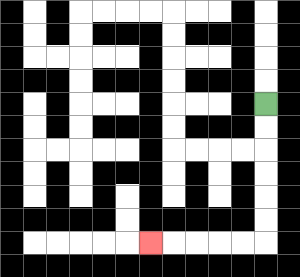{'start': '[11, 4]', 'end': '[6, 10]', 'path_directions': 'D,D,D,D,D,D,L,L,L,L,L', 'path_coordinates': '[[11, 4], [11, 5], [11, 6], [11, 7], [11, 8], [11, 9], [11, 10], [10, 10], [9, 10], [8, 10], [7, 10], [6, 10]]'}